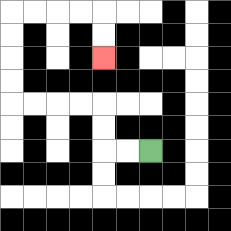{'start': '[6, 6]', 'end': '[4, 2]', 'path_directions': 'L,L,U,U,L,L,L,L,U,U,U,U,R,R,R,R,D,D', 'path_coordinates': '[[6, 6], [5, 6], [4, 6], [4, 5], [4, 4], [3, 4], [2, 4], [1, 4], [0, 4], [0, 3], [0, 2], [0, 1], [0, 0], [1, 0], [2, 0], [3, 0], [4, 0], [4, 1], [4, 2]]'}